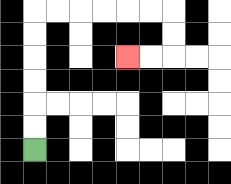{'start': '[1, 6]', 'end': '[5, 2]', 'path_directions': 'U,U,U,U,U,U,R,R,R,R,R,R,D,D,L,L', 'path_coordinates': '[[1, 6], [1, 5], [1, 4], [1, 3], [1, 2], [1, 1], [1, 0], [2, 0], [3, 0], [4, 0], [5, 0], [6, 0], [7, 0], [7, 1], [7, 2], [6, 2], [5, 2]]'}